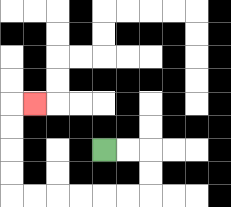{'start': '[4, 6]', 'end': '[1, 4]', 'path_directions': 'R,R,D,D,L,L,L,L,L,L,U,U,U,U,R', 'path_coordinates': '[[4, 6], [5, 6], [6, 6], [6, 7], [6, 8], [5, 8], [4, 8], [3, 8], [2, 8], [1, 8], [0, 8], [0, 7], [0, 6], [0, 5], [0, 4], [1, 4]]'}